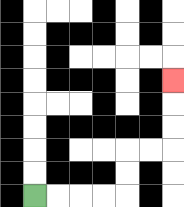{'start': '[1, 8]', 'end': '[7, 3]', 'path_directions': 'R,R,R,R,U,U,R,R,U,U,U', 'path_coordinates': '[[1, 8], [2, 8], [3, 8], [4, 8], [5, 8], [5, 7], [5, 6], [6, 6], [7, 6], [7, 5], [7, 4], [7, 3]]'}